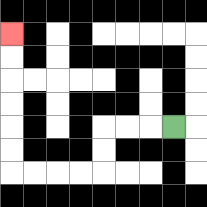{'start': '[7, 5]', 'end': '[0, 1]', 'path_directions': 'L,L,L,D,D,L,L,L,L,U,U,U,U,U,U', 'path_coordinates': '[[7, 5], [6, 5], [5, 5], [4, 5], [4, 6], [4, 7], [3, 7], [2, 7], [1, 7], [0, 7], [0, 6], [0, 5], [0, 4], [0, 3], [0, 2], [0, 1]]'}